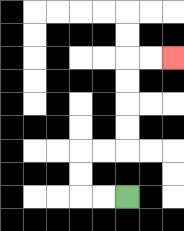{'start': '[5, 8]', 'end': '[7, 2]', 'path_directions': 'L,L,U,U,R,R,U,U,U,U,R,R', 'path_coordinates': '[[5, 8], [4, 8], [3, 8], [3, 7], [3, 6], [4, 6], [5, 6], [5, 5], [5, 4], [5, 3], [5, 2], [6, 2], [7, 2]]'}